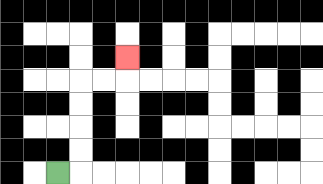{'start': '[2, 7]', 'end': '[5, 2]', 'path_directions': 'R,U,U,U,U,R,R,U', 'path_coordinates': '[[2, 7], [3, 7], [3, 6], [3, 5], [3, 4], [3, 3], [4, 3], [5, 3], [5, 2]]'}